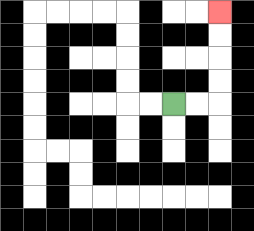{'start': '[7, 4]', 'end': '[9, 0]', 'path_directions': 'R,R,U,U,U,U', 'path_coordinates': '[[7, 4], [8, 4], [9, 4], [9, 3], [9, 2], [9, 1], [9, 0]]'}